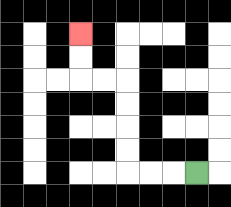{'start': '[8, 7]', 'end': '[3, 1]', 'path_directions': 'L,L,L,U,U,U,U,L,L,U,U', 'path_coordinates': '[[8, 7], [7, 7], [6, 7], [5, 7], [5, 6], [5, 5], [5, 4], [5, 3], [4, 3], [3, 3], [3, 2], [3, 1]]'}